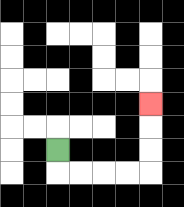{'start': '[2, 6]', 'end': '[6, 4]', 'path_directions': 'D,R,R,R,R,U,U,U', 'path_coordinates': '[[2, 6], [2, 7], [3, 7], [4, 7], [5, 7], [6, 7], [6, 6], [6, 5], [6, 4]]'}